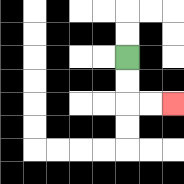{'start': '[5, 2]', 'end': '[7, 4]', 'path_directions': 'D,D,R,R', 'path_coordinates': '[[5, 2], [5, 3], [5, 4], [6, 4], [7, 4]]'}